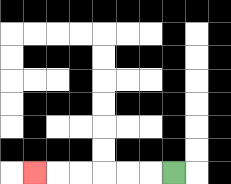{'start': '[7, 7]', 'end': '[1, 7]', 'path_directions': 'L,L,L,L,L,L', 'path_coordinates': '[[7, 7], [6, 7], [5, 7], [4, 7], [3, 7], [2, 7], [1, 7]]'}